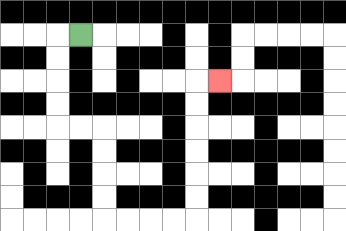{'start': '[3, 1]', 'end': '[9, 3]', 'path_directions': 'L,D,D,D,D,R,R,D,D,D,D,R,R,R,R,U,U,U,U,U,U,R', 'path_coordinates': '[[3, 1], [2, 1], [2, 2], [2, 3], [2, 4], [2, 5], [3, 5], [4, 5], [4, 6], [4, 7], [4, 8], [4, 9], [5, 9], [6, 9], [7, 9], [8, 9], [8, 8], [8, 7], [8, 6], [8, 5], [8, 4], [8, 3], [9, 3]]'}